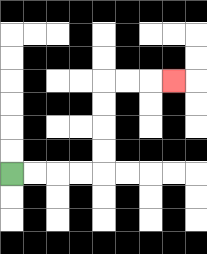{'start': '[0, 7]', 'end': '[7, 3]', 'path_directions': 'R,R,R,R,U,U,U,U,R,R,R', 'path_coordinates': '[[0, 7], [1, 7], [2, 7], [3, 7], [4, 7], [4, 6], [4, 5], [4, 4], [4, 3], [5, 3], [6, 3], [7, 3]]'}